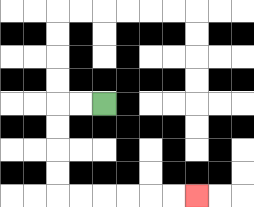{'start': '[4, 4]', 'end': '[8, 8]', 'path_directions': 'L,L,D,D,D,D,R,R,R,R,R,R', 'path_coordinates': '[[4, 4], [3, 4], [2, 4], [2, 5], [2, 6], [2, 7], [2, 8], [3, 8], [4, 8], [5, 8], [6, 8], [7, 8], [8, 8]]'}